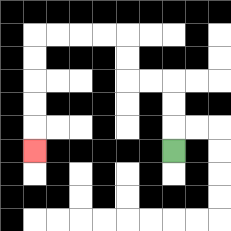{'start': '[7, 6]', 'end': '[1, 6]', 'path_directions': 'U,U,U,L,L,U,U,L,L,L,L,D,D,D,D,D', 'path_coordinates': '[[7, 6], [7, 5], [7, 4], [7, 3], [6, 3], [5, 3], [5, 2], [5, 1], [4, 1], [3, 1], [2, 1], [1, 1], [1, 2], [1, 3], [1, 4], [1, 5], [1, 6]]'}